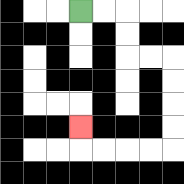{'start': '[3, 0]', 'end': '[3, 5]', 'path_directions': 'R,R,D,D,R,R,D,D,D,D,L,L,L,L,U', 'path_coordinates': '[[3, 0], [4, 0], [5, 0], [5, 1], [5, 2], [6, 2], [7, 2], [7, 3], [7, 4], [7, 5], [7, 6], [6, 6], [5, 6], [4, 6], [3, 6], [3, 5]]'}